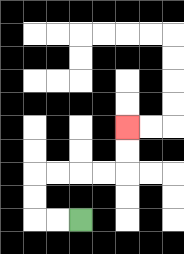{'start': '[3, 9]', 'end': '[5, 5]', 'path_directions': 'L,L,U,U,R,R,R,R,U,U', 'path_coordinates': '[[3, 9], [2, 9], [1, 9], [1, 8], [1, 7], [2, 7], [3, 7], [4, 7], [5, 7], [5, 6], [5, 5]]'}